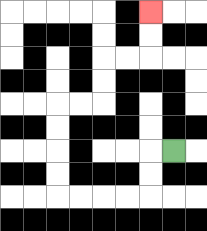{'start': '[7, 6]', 'end': '[6, 0]', 'path_directions': 'L,D,D,L,L,L,L,U,U,U,U,R,R,U,U,R,R,U,U', 'path_coordinates': '[[7, 6], [6, 6], [6, 7], [6, 8], [5, 8], [4, 8], [3, 8], [2, 8], [2, 7], [2, 6], [2, 5], [2, 4], [3, 4], [4, 4], [4, 3], [4, 2], [5, 2], [6, 2], [6, 1], [6, 0]]'}